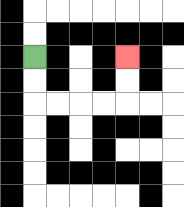{'start': '[1, 2]', 'end': '[5, 2]', 'path_directions': 'D,D,R,R,R,R,U,U', 'path_coordinates': '[[1, 2], [1, 3], [1, 4], [2, 4], [3, 4], [4, 4], [5, 4], [5, 3], [5, 2]]'}